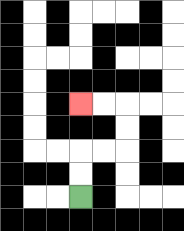{'start': '[3, 8]', 'end': '[3, 4]', 'path_directions': 'U,U,R,R,U,U,L,L', 'path_coordinates': '[[3, 8], [3, 7], [3, 6], [4, 6], [5, 6], [5, 5], [5, 4], [4, 4], [3, 4]]'}